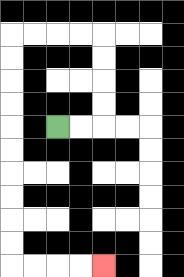{'start': '[2, 5]', 'end': '[4, 11]', 'path_directions': 'R,R,U,U,U,U,L,L,L,L,D,D,D,D,D,D,D,D,D,D,R,R,R,R', 'path_coordinates': '[[2, 5], [3, 5], [4, 5], [4, 4], [4, 3], [4, 2], [4, 1], [3, 1], [2, 1], [1, 1], [0, 1], [0, 2], [0, 3], [0, 4], [0, 5], [0, 6], [0, 7], [0, 8], [0, 9], [0, 10], [0, 11], [1, 11], [2, 11], [3, 11], [4, 11]]'}